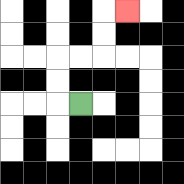{'start': '[3, 4]', 'end': '[5, 0]', 'path_directions': 'L,U,U,R,R,U,U,R', 'path_coordinates': '[[3, 4], [2, 4], [2, 3], [2, 2], [3, 2], [4, 2], [4, 1], [4, 0], [5, 0]]'}